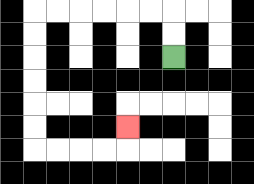{'start': '[7, 2]', 'end': '[5, 5]', 'path_directions': 'U,U,L,L,L,L,L,L,D,D,D,D,D,D,R,R,R,R,U', 'path_coordinates': '[[7, 2], [7, 1], [7, 0], [6, 0], [5, 0], [4, 0], [3, 0], [2, 0], [1, 0], [1, 1], [1, 2], [1, 3], [1, 4], [1, 5], [1, 6], [2, 6], [3, 6], [4, 6], [5, 6], [5, 5]]'}